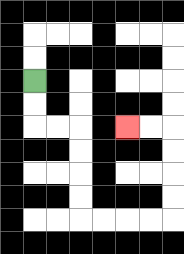{'start': '[1, 3]', 'end': '[5, 5]', 'path_directions': 'D,D,R,R,D,D,D,D,R,R,R,R,U,U,U,U,L,L', 'path_coordinates': '[[1, 3], [1, 4], [1, 5], [2, 5], [3, 5], [3, 6], [3, 7], [3, 8], [3, 9], [4, 9], [5, 9], [6, 9], [7, 9], [7, 8], [7, 7], [7, 6], [7, 5], [6, 5], [5, 5]]'}